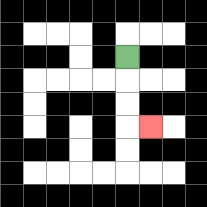{'start': '[5, 2]', 'end': '[6, 5]', 'path_directions': 'D,D,D,R', 'path_coordinates': '[[5, 2], [5, 3], [5, 4], [5, 5], [6, 5]]'}